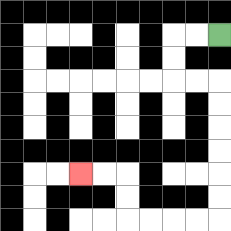{'start': '[9, 1]', 'end': '[3, 7]', 'path_directions': 'L,L,D,D,R,R,D,D,D,D,D,D,L,L,L,L,U,U,L,L', 'path_coordinates': '[[9, 1], [8, 1], [7, 1], [7, 2], [7, 3], [8, 3], [9, 3], [9, 4], [9, 5], [9, 6], [9, 7], [9, 8], [9, 9], [8, 9], [7, 9], [6, 9], [5, 9], [5, 8], [5, 7], [4, 7], [3, 7]]'}